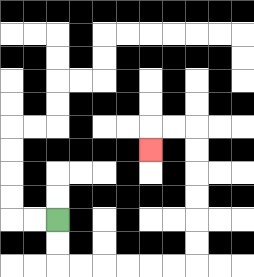{'start': '[2, 9]', 'end': '[6, 6]', 'path_directions': 'D,D,R,R,R,R,R,R,U,U,U,U,U,U,L,L,D', 'path_coordinates': '[[2, 9], [2, 10], [2, 11], [3, 11], [4, 11], [5, 11], [6, 11], [7, 11], [8, 11], [8, 10], [8, 9], [8, 8], [8, 7], [8, 6], [8, 5], [7, 5], [6, 5], [6, 6]]'}